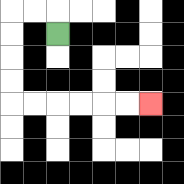{'start': '[2, 1]', 'end': '[6, 4]', 'path_directions': 'U,L,L,D,D,D,D,R,R,R,R,R,R', 'path_coordinates': '[[2, 1], [2, 0], [1, 0], [0, 0], [0, 1], [0, 2], [0, 3], [0, 4], [1, 4], [2, 4], [3, 4], [4, 4], [5, 4], [6, 4]]'}